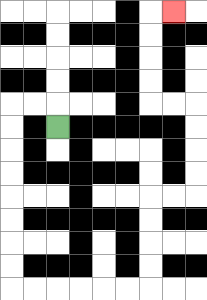{'start': '[2, 5]', 'end': '[7, 0]', 'path_directions': 'U,L,L,D,D,D,D,D,D,D,D,R,R,R,R,R,R,U,U,U,U,R,R,U,U,U,U,L,L,U,U,U,U,R', 'path_coordinates': '[[2, 5], [2, 4], [1, 4], [0, 4], [0, 5], [0, 6], [0, 7], [0, 8], [0, 9], [0, 10], [0, 11], [0, 12], [1, 12], [2, 12], [3, 12], [4, 12], [5, 12], [6, 12], [6, 11], [6, 10], [6, 9], [6, 8], [7, 8], [8, 8], [8, 7], [8, 6], [8, 5], [8, 4], [7, 4], [6, 4], [6, 3], [6, 2], [6, 1], [6, 0], [7, 0]]'}